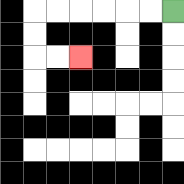{'start': '[7, 0]', 'end': '[3, 2]', 'path_directions': 'L,L,L,L,L,L,D,D,R,R', 'path_coordinates': '[[7, 0], [6, 0], [5, 0], [4, 0], [3, 0], [2, 0], [1, 0], [1, 1], [1, 2], [2, 2], [3, 2]]'}